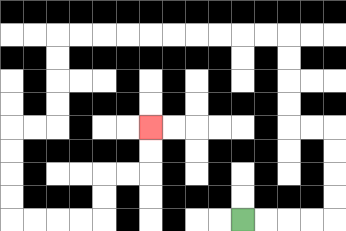{'start': '[10, 9]', 'end': '[6, 5]', 'path_directions': 'R,R,R,R,U,U,U,U,L,L,U,U,U,U,L,L,L,L,L,L,L,L,L,L,D,D,D,D,L,L,D,D,D,D,R,R,R,R,U,U,R,R,U,U', 'path_coordinates': '[[10, 9], [11, 9], [12, 9], [13, 9], [14, 9], [14, 8], [14, 7], [14, 6], [14, 5], [13, 5], [12, 5], [12, 4], [12, 3], [12, 2], [12, 1], [11, 1], [10, 1], [9, 1], [8, 1], [7, 1], [6, 1], [5, 1], [4, 1], [3, 1], [2, 1], [2, 2], [2, 3], [2, 4], [2, 5], [1, 5], [0, 5], [0, 6], [0, 7], [0, 8], [0, 9], [1, 9], [2, 9], [3, 9], [4, 9], [4, 8], [4, 7], [5, 7], [6, 7], [6, 6], [6, 5]]'}